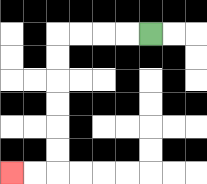{'start': '[6, 1]', 'end': '[0, 7]', 'path_directions': 'L,L,L,L,D,D,D,D,D,D,L,L', 'path_coordinates': '[[6, 1], [5, 1], [4, 1], [3, 1], [2, 1], [2, 2], [2, 3], [2, 4], [2, 5], [2, 6], [2, 7], [1, 7], [0, 7]]'}